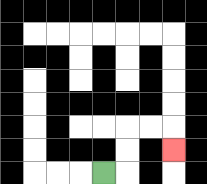{'start': '[4, 7]', 'end': '[7, 6]', 'path_directions': 'R,U,U,R,R,D', 'path_coordinates': '[[4, 7], [5, 7], [5, 6], [5, 5], [6, 5], [7, 5], [7, 6]]'}